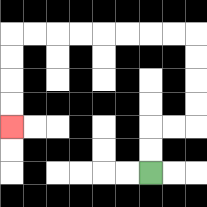{'start': '[6, 7]', 'end': '[0, 5]', 'path_directions': 'U,U,R,R,U,U,U,U,L,L,L,L,L,L,L,L,D,D,D,D', 'path_coordinates': '[[6, 7], [6, 6], [6, 5], [7, 5], [8, 5], [8, 4], [8, 3], [8, 2], [8, 1], [7, 1], [6, 1], [5, 1], [4, 1], [3, 1], [2, 1], [1, 1], [0, 1], [0, 2], [0, 3], [0, 4], [0, 5]]'}